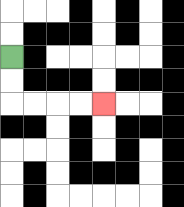{'start': '[0, 2]', 'end': '[4, 4]', 'path_directions': 'D,D,R,R,R,R', 'path_coordinates': '[[0, 2], [0, 3], [0, 4], [1, 4], [2, 4], [3, 4], [4, 4]]'}